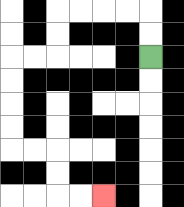{'start': '[6, 2]', 'end': '[4, 8]', 'path_directions': 'U,U,L,L,L,L,D,D,L,L,D,D,D,D,R,R,D,D,R,R', 'path_coordinates': '[[6, 2], [6, 1], [6, 0], [5, 0], [4, 0], [3, 0], [2, 0], [2, 1], [2, 2], [1, 2], [0, 2], [0, 3], [0, 4], [0, 5], [0, 6], [1, 6], [2, 6], [2, 7], [2, 8], [3, 8], [4, 8]]'}